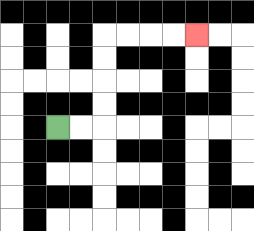{'start': '[2, 5]', 'end': '[8, 1]', 'path_directions': 'R,R,U,U,U,U,R,R,R,R', 'path_coordinates': '[[2, 5], [3, 5], [4, 5], [4, 4], [4, 3], [4, 2], [4, 1], [5, 1], [6, 1], [7, 1], [8, 1]]'}